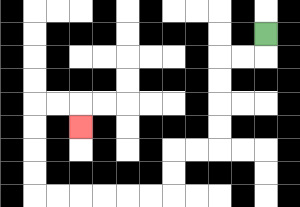{'start': '[11, 1]', 'end': '[3, 5]', 'path_directions': 'D,L,L,D,D,D,D,L,L,D,D,L,L,L,L,L,L,U,U,U,U,R,R,D', 'path_coordinates': '[[11, 1], [11, 2], [10, 2], [9, 2], [9, 3], [9, 4], [9, 5], [9, 6], [8, 6], [7, 6], [7, 7], [7, 8], [6, 8], [5, 8], [4, 8], [3, 8], [2, 8], [1, 8], [1, 7], [1, 6], [1, 5], [1, 4], [2, 4], [3, 4], [3, 5]]'}